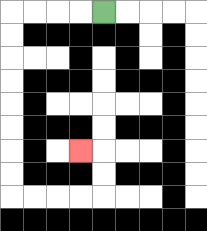{'start': '[4, 0]', 'end': '[3, 6]', 'path_directions': 'L,L,L,L,D,D,D,D,D,D,D,D,R,R,R,R,U,U,L', 'path_coordinates': '[[4, 0], [3, 0], [2, 0], [1, 0], [0, 0], [0, 1], [0, 2], [0, 3], [0, 4], [0, 5], [0, 6], [0, 7], [0, 8], [1, 8], [2, 8], [3, 8], [4, 8], [4, 7], [4, 6], [3, 6]]'}